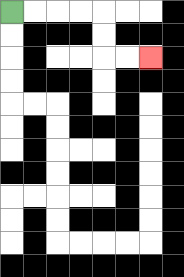{'start': '[0, 0]', 'end': '[6, 2]', 'path_directions': 'R,R,R,R,D,D,R,R', 'path_coordinates': '[[0, 0], [1, 0], [2, 0], [3, 0], [4, 0], [4, 1], [4, 2], [5, 2], [6, 2]]'}